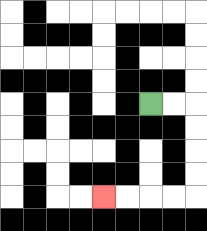{'start': '[6, 4]', 'end': '[4, 8]', 'path_directions': 'R,R,D,D,D,D,L,L,L,L', 'path_coordinates': '[[6, 4], [7, 4], [8, 4], [8, 5], [8, 6], [8, 7], [8, 8], [7, 8], [6, 8], [5, 8], [4, 8]]'}